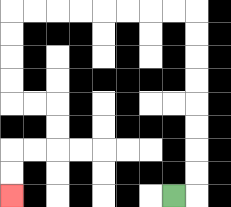{'start': '[7, 8]', 'end': '[0, 8]', 'path_directions': 'R,U,U,U,U,U,U,U,U,L,L,L,L,L,L,L,L,D,D,D,D,R,R,D,D,L,L,D,D', 'path_coordinates': '[[7, 8], [8, 8], [8, 7], [8, 6], [8, 5], [8, 4], [8, 3], [8, 2], [8, 1], [8, 0], [7, 0], [6, 0], [5, 0], [4, 0], [3, 0], [2, 0], [1, 0], [0, 0], [0, 1], [0, 2], [0, 3], [0, 4], [1, 4], [2, 4], [2, 5], [2, 6], [1, 6], [0, 6], [0, 7], [0, 8]]'}